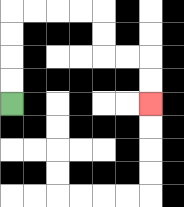{'start': '[0, 4]', 'end': '[6, 4]', 'path_directions': 'U,U,U,U,R,R,R,R,D,D,R,R,D,D', 'path_coordinates': '[[0, 4], [0, 3], [0, 2], [0, 1], [0, 0], [1, 0], [2, 0], [3, 0], [4, 0], [4, 1], [4, 2], [5, 2], [6, 2], [6, 3], [6, 4]]'}